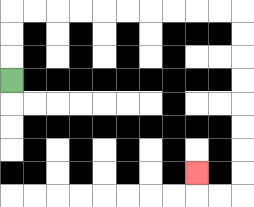{'start': '[0, 3]', 'end': '[8, 7]', 'path_directions': 'U,U,U,R,R,R,R,R,R,R,R,R,R,D,D,D,D,D,D,D,D,L,L,U', 'path_coordinates': '[[0, 3], [0, 2], [0, 1], [0, 0], [1, 0], [2, 0], [3, 0], [4, 0], [5, 0], [6, 0], [7, 0], [8, 0], [9, 0], [10, 0], [10, 1], [10, 2], [10, 3], [10, 4], [10, 5], [10, 6], [10, 7], [10, 8], [9, 8], [8, 8], [8, 7]]'}